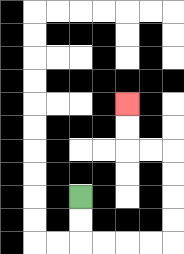{'start': '[3, 8]', 'end': '[5, 4]', 'path_directions': 'D,D,R,R,R,R,U,U,U,U,L,L,U,U', 'path_coordinates': '[[3, 8], [3, 9], [3, 10], [4, 10], [5, 10], [6, 10], [7, 10], [7, 9], [7, 8], [7, 7], [7, 6], [6, 6], [5, 6], [5, 5], [5, 4]]'}